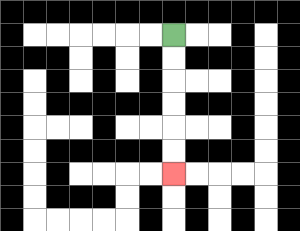{'start': '[7, 1]', 'end': '[7, 7]', 'path_directions': 'D,D,D,D,D,D', 'path_coordinates': '[[7, 1], [7, 2], [7, 3], [7, 4], [7, 5], [7, 6], [7, 7]]'}